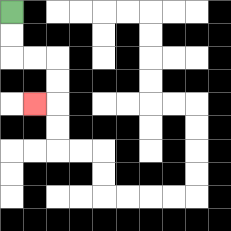{'start': '[0, 0]', 'end': '[1, 4]', 'path_directions': 'D,D,R,R,D,D,L', 'path_coordinates': '[[0, 0], [0, 1], [0, 2], [1, 2], [2, 2], [2, 3], [2, 4], [1, 4]]'}